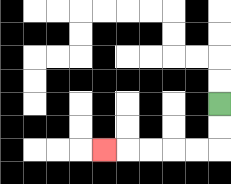{'start': '[9, 4]', 'end': '[4, 6]', 'path_directions': 'D,D,L,L,L,L,L', 'path_coordinates': '[[9, 4], [9, 5], [9, 6], [8, 6], [7, 6], [6, 6], [5, 6], [4, 6]]'}